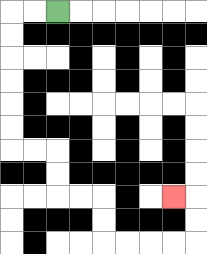{'start': '[2, 0]', 'end': '[7, 8]', 'path_directions': 'L,L,D,D,D,D,D,D,R,R,D,D,R,R,D,D,R,R,R,R,U,U,L', 'path_coordinates': '[[2, 0], [1, 0], [0, 0], [0, 1], [0, 2], [0, 3], [0, 4], [0, 5], [0, 6], [1, 6], [2, 6], [2, 7], [2, 8], [3, 8], [4, 8], [4, 9], [4, 10], [5, 10], [6, 10], [7, 10], [8, 10], [8, 9], [8, 8], [7, 8]]'}